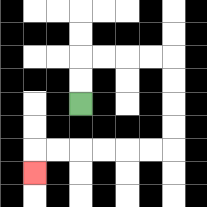{'start': '[3, 4]', 'end': '[1, 7]', 'path_directions': 'U,U,R,R,R,R,D,D,D,D,L,L,L,L,L,L,D', 'path_coordinates': '[[3, 4], [3, 3], [3, 2], [4, 2], [5, 2], [6, 2], [7, 2], [7, 3], [7, 4], [7, 5], [7, 6], [6, 6], [5, 6], [4, 6], [3, 6], [2, 6], [1, 6], [1, 7]]'}